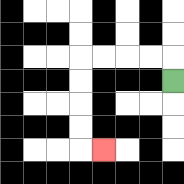{'start': '[7, 3]', 'end': '[4, 6]', 'path_directions': 'U,L,L,L,L,D,D,D,D,R', 'path_coordinates': '[[7, 3], [7, 2], [6, 2], [5, 2], [4, 2], [3, 2], [3, 3], [3, 4], [3, 5], [3, 6], [4, 6]]'}